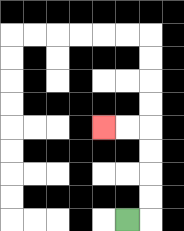{'start': '[5, 9]', 'end': '[4, 5]', 'path_directions': 'R,U,U,U,U,L,L', 'path_coordinates': '[[5, 9], [6, 9], [6, 8], [6, 7], [6, 6], [6, 5], [5, 5], [4, 5]]'}